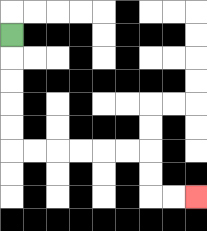{'start': '[0, 1]', 'end': '[8, 8]', 'path_directions': 'D,D,D,D,D,R,R,R,R,R,R,D,D,R,R', 'path_coordinates': '[[0, 1], [0, 2], [0, 3], [0, 4], [0, 5], [0, 6], [1, 6], [2, 6], [3, 6], [4, 6], [5, 6], [6, 6], [6, 7], [6, 8], [7, 8], [8, 8]]'}